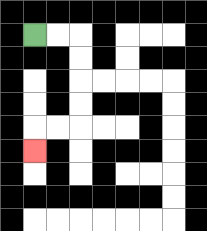{'start': '[1, 1]', 'end': '[1, 6]', 'path_directions': 'R,R,D,D,D,D,L,L,D', 'path_coordinates': '[[1, 1], [2, 1], [3, 1], [3, 2], [3, 3], [3, 4], [3, 5], [2, 5], [1, 5], [1, 6]]'}